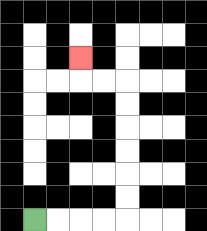{'start': '[1, 9]', 'end': '[3, 2]', 'path_directions': 'R,R,R,R,U,U,U,U,U,U,L,L,U', 'path_coordinates': '[[1, 9], [2, 9], [3, 9], [4, 9], [5, 9], [5, 8], [5, 7], [5, 6], [5, 5], [5, 4], [5, 3], [4, 3], [3, 3], [3, 2]]'}